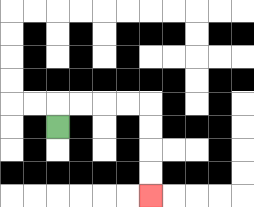{'start': '[2, 5]', 'end': '[6, 8]', 'path_directions': 'U,R,R,R,R,D,D,D,D', 'path_coordinates': '[[2, 5], [2, 4], [3, 4], [4, 4], [5, 4], [6, 4], [6, 5], [6, 6], [6, 7], [6, 8]]'}